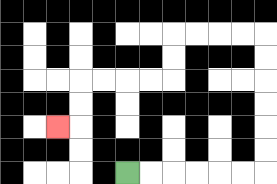{'start': '[5, 7]', 'end': '[2, 5]', 'path_directions': 'R,R,R,R,R,R,U,U,U,U,U,U,L,L,L,L,D,D,L,L,L,L,D,D,L', 'path_coordinates': '[[5, 7], [6, 7], [7, 7], [8, 7], [9, 7], [10, 7], [11, 7], [11, 6], [11, 5], [11, 4], [11, 3], [11, 2], [11, 1], [10, 1], [9, 1], [8, 1], [7, 1], [7, 2], [7, 3], [6, 3], [5, 3], [4, 3], [3, 3], [3, 4], [3, 5], [2, 5]]'}